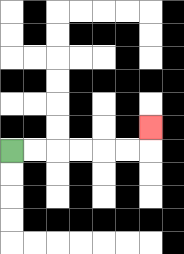{'start': '[0, 6]', 'end': '[6, 5]', 'path_directions': 'R,R,R,R,R,R,U', 'path_coordinates': '[[0, 6], [1, 6], [2, 6], [3, 6], [4, 6], [5, 6], [6, 6], [6, 5]]'}